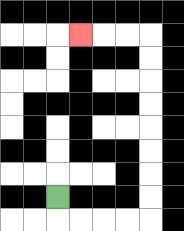{'start': '[2, 8]', 'end': '[3, 1]', 'path_directions': 'D,R,R,R,R,U,U,U,U,U,U,U,U,L,L,L', 'path_coordinates': '[[2, 8], [2, 9], [3, 9], [4, 9], [5, 9], [6, 9], [6, 8], [6, 7], [6, 6], [6, 5], [6, 4], [6, 3], [6, 2], [6, 1], [5, 1], [4, 1], [3, 1]]'}